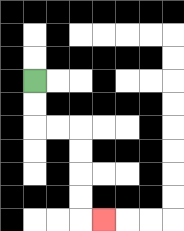{'start': '[1, 3]', 'end': '[4, 9]', 'path_directions': 'D,D,R,R,D,D,D,D,R', 'path_coordinates': '[[1, 3], [1, 4], [1, 5], [2, 5], [3, 5], [3, 6], [3, 7], [3, 8], [3, 9], [4, 9]]'}